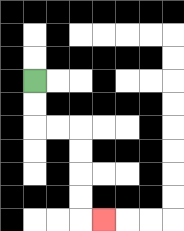{'start': '[1, 3]', 'end': '[4, 9]', 'path_directions': 'D,D,R,R,D,D,D,D,R', 'path_coordinates': '[[1, 3], [1, 4], [1, 5], [2, 5], [3, 5], [3, 6], [3, 7], [3, 8], [3, 9], [4, 9]]'}